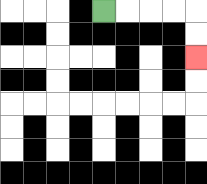{'start': '[4, 0]', 'end': '[8, 2]', 'path_directions': 'R,R,R,R,D,D', 'path_coordinates': '[[4, 0], [5, 0], [6, 0], [7, 0], [8, 0], [8, 1], [8, 2]]'}